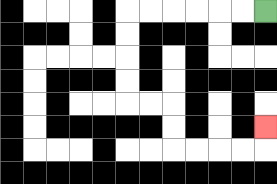{'start': '[11, 0]', 'end': '[11, 5]', 'path_directions': 'L,L,L,L,L,L,D,D,D,D,R,R,D,D,R,R,R,R,U', 'path_coordinates': '[[11, 0], [10, 0], [9, 0], [8, 0], [7, 0], [6, 0], [5, 0], [5, 1], [5, 2], [5, 3], [5, 4], [6, 4], [7, 4], [7, 5], [7, 6], [8, 6], [9, 6], [10, 6], [11, 6], [11, 5]]'}